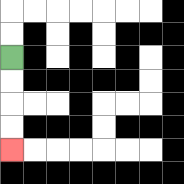{'start': '[0, 2]', 'end': '[0, 6]', 'path_directions': 'D,D,D,D', 'path_coordinates': '[[0, 2], [0, 3], [0, 4], [0, 5], [0, 6]]'}